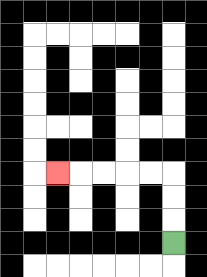{'start': '[7, 10]', 'end': '[2, 7]', 'path_directions': 'U,U,U,L,L,L,L,L', 'path_coordinates': '[[7, 10], [7, 9], [7, 8], [7, 7], [6, 7], [5, 7], [4, 7], [3, 7], [2, 7]]'}